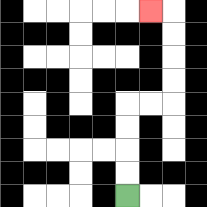{'start': '[5, 8]', 'end': '[6, 0]', 'path_directions': 'U,U,U,U,R,R,U,U,U,U,L', 'path_coordinates': '[[5, 8], [5, 7], [5, 6], [5, 5], [5, 4], [6, 4], [7, 4], [7, 3], [7, 2], [7, 1], [7, 0], [6, 0]]'}